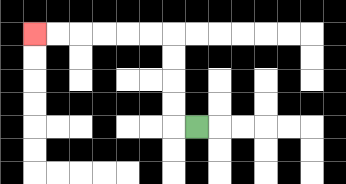{'start': '[8, 5]', 'end': '[1, 1]', 'path_directions': 'L,U,U,U,U,L,L,L,L,L,L', 'path_coordinates': '[[8, 5], [7, 5], [7, 4], [7, 3], [7, 2], [7, 1], [6, 1], [5, 1], [4, 1], [3, 1], [2, 1], [1, 1]]'}